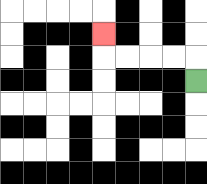{'start': '[8, 3]', 'end': '[4, 1]', 'path_directions': 'U,L,L,L,L,U', 'path_coordinates': '[[8, 3], [8, 2], [7, 2], [6, 2], [5, 2], [4, 2], [4, 1]]'}